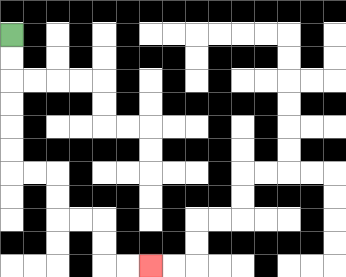{'start': '[0, 1]', 'end': '[6, 11]', 'path_directions': 'D,D,D,D,D,D,R,R,D,D,R,R,D,D,R,R', 'path_coordinates': '[[0, 1], [0, 2], [0, 3], [0, 4], [0, 5], [0, 6], [0, 7], [1, 7], [2, 7], [2, 8], [2, 9], [3, 9], [4, 9], [4, 10], [4, 11], [5, 11], [6, 11]]'}